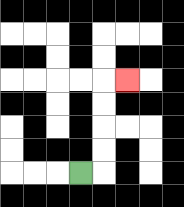{'start': '[3, 7]', 'end': '[5, 3]', 'path_directions': 'R,U,U,U,U,R', 'path_coordinates': '[[3, 7], [4, 7], [4, 6], [4, 5], [4, 4], [4, 3], [5, 3]]'}